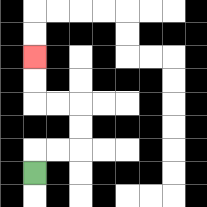{'start': '[1, 7]', 'end': '[1, 2]', 'path_directions': 'U,R,R,U,U,L,L,U,U', 'path_coordinates': '[[1, 7], [1, 6], [2, 6], [3, 6], [3, 5], [3, 4], [2, 4], [1, 4], [1, 3], [1, 2]]'}